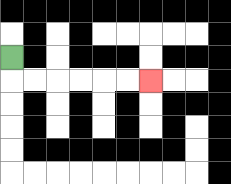{'start': '[0, 2]', 'end': '[6, 3]', 'path_directions': 'D,R,R,R,R,R,R', 'path_coordinates': '[[0, 2], [0, 3], [1, 3], [2, 3], [3, 3], [4, 3], [5, 3], [6, 3]]'}